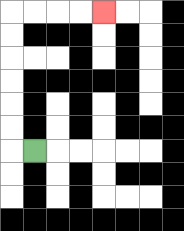{'start': '[1, 6]', 'end': '[4, 0]', 'path_directions': 'L,U,U,U,U,U,U,R,R,R,R', 'path_coordinates': '[[1, 6], [0, 6], [0, 5], [0, 4], [0, 3], [0, 2], [0, 1], [0, 0], [1, 0], [2, 0], [3, 0], [4, 0]]'}